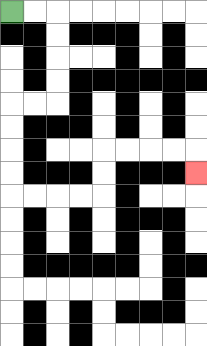{'start': '[0, 0]', 'end': '[8, 7]', 'path_directions': 'R,R,D,D,D,D,L,L,D,D,D,D,R,R,R,R,U,U,R,R,R,R,D', 'path_coordinates': '[[0, 0], [1, 0], [2, 0], [2, 1], [2, 2], [2, 3], [2, 4], [1, 4], [0, 4], [0, 5], [0, 6], [0, 7], [0, 8], [1, 8], [2, 8], [3, 8], [4, 8], [4, 7], [4, 6], [5, 6], [6, 6], [7, 6], [8, 6], [8, 7]]'}